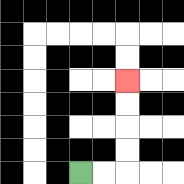{'start': '[3, 7]', 'end': '[5, 3]', 'path_directions': 'R,R,U,U,U,U', 'path_coordinates': '[[3, 7], [4, 7], [5, 7], [5, 6], [5, 5], [5, 4], [5, 3]]'}